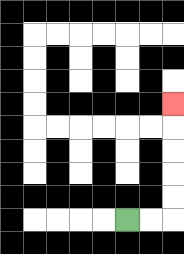{'start': '[5, 9]', 'end': '[7, 4]', 'path_directions': 'R,R,U,U,U,U,U', 'path_coordinates': '[[5, 9], [6, 9], [7, 9], [7, 8], [7, 7], [7, 6], [7, 5], [7, 4]]'}